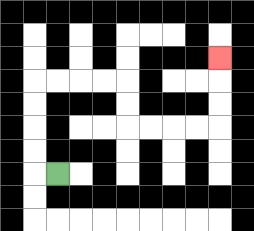{'start': '[2, 7]', 'end': '[9, 2]', 'path_directions': 'L,U,U,U,U,R,R,R,R,D,D,R,R,R,R,U,U,U', 'path_coordinates': '[[2, 7], [1, 7], [1, 6], [1, 5], [1, 4], [1, 3], [2, 3], [3, 3], [4, 3], [5, 3], [5, 4], [5, 5], [6, 5], [7, 5], [8, 5], [9, 5], [9, 4], [9, 3], [9, 2]]'}